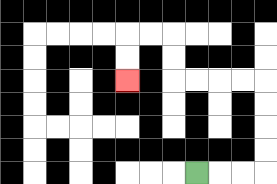{'start': '[8, 7]', 'end': '[5, 3]', 'path_directions': 'R,R,R,U,U,U,U,L,L,L,L,U,U,L,L,D,D', 'path_coordinates': '[[8, 7], [9, 7], [10, 7], [11, 7], [11, 6], [11, 5], [11, 4], [11, 3], [10, 3], [9, 3], [8, 3], [7, 3], [7, 2], [7, 1], [6, 1], [5, 1], [5, 2], [5, 3]]'}